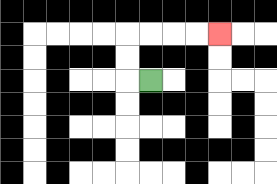{'start': '[6, 3]', 'end': '[9, 1]', 'path_directions': 'L,U,U,R,R,R,R', 'path_coordinates': '[[6, 3], [5, 3], [5, 2], [5, 1], [6, 1], [7, 1], [8, 1], [9, 1]]'}